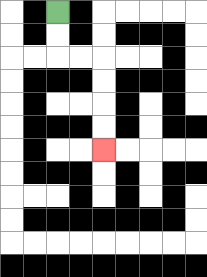{'start': '[2, 0]', 'end': '[4, 6]', 'path_directions': 'D,D,R,R,D,D,D,D', 'path_coordinates': '[[2, 0], [2, 1], [2, 2], [3, 2], [4, 2], [4, 3], [4, 4], [4, 5], [4, 6]]'}